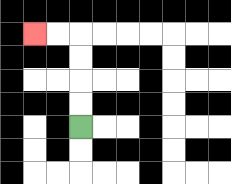{'start': '[3, 5]', 'end': '[1, 1]', 'path_directions': 'U,U,U,U,L,L', 'path_coordinates': '[[3, 5], [3, 4], [3, 3], [3, 2], [3, 1], [2, 1], [1, 1]]'}